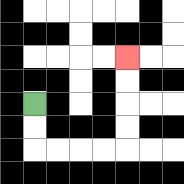{'start': '[1, 4]', 'end': '[5, 2]', 'path_directions': 'D,D,R,R,R,R,U,U,U,U', 'path_coordinates': '[[1, 4], [1, 5], [1, 6], [2, 6], [3, 6], [4, 6], [5, 6], [5, 5], [5, 4], [5, 3], [5, 2]]'}